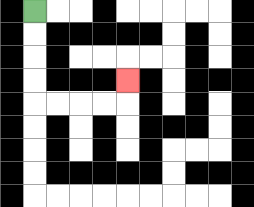{'start': '[1, 0]', 'end': '[5, 3]', 'path_directions': 'D,D,D,D,R,R,R,R,U', 'path_coordinates': '[[1, 0], [1, 1], [1, 2], [1, 3], [1, 4], [2, 4], [3, 4], [4, 4], [5, 4], [5, 3]]'}